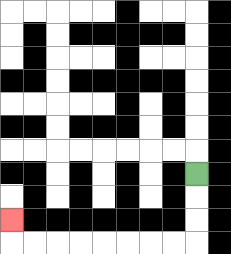{'start': '[8, 7]', 'end': '[0, 9]', 'path_directions': 'D,D,D,L,L,L,L,L,L,L,L,U', 'path_coordinates': '[[8, 7], [8, 8], [8, 9], [8, 10], [7, 10], [6, 10], [5, 10], [4, 10], [3, 10], [2, 10], [1, 10], [0, 10], [0, 9]]'}